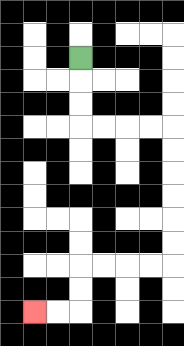{'start': '[3, 2]', 'end': '[1, 13]', 'path_directions': 'D,D,D,R,R,R,R,D,D,D,D,D,D,L,L,L,L,D,D,L,L', 'path_coordinates': '[[3, 2], [3, 3], [3, 4], [3, 5], [4, 5], [5, 5], [6, 5], [7, 5], [7, 6], [7, 7], [7, 8], [7, 9], [7, 10], [7, 11], [6, 11], [5, 11], [4, 11], [3, 11], [3, 12], [3, 13], [2, 13], [1, 13]]'}